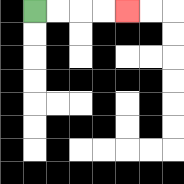{'start': '[1, 0]', 'end': '[5, 0]', 'path_directions': 'R,R,R,R', 'path_coordinates': '[[1, 0], [2, 0], [3, 0], [4, 0], [5, 0]]'}